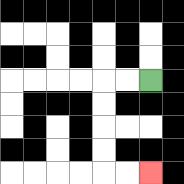{'start': '[6, 3]', 'end': '[6, 7]', 'path_directions': 'L,L,D,D,D,D,R,R', 'path_coordinates': '[[6, 3], [5, 3], [4, 3], [4, 4], [4, 5], [4, 6], [4, 7], [5, 7], [6, 7]]'}